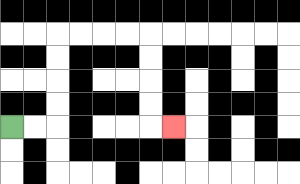{'start': '[0, 5]', 'end': '[7, 5]', 'path_directions': 'R,R,U,U,U,U,R,R,R,R,D,D,D,D,R', 'path_coordinates': '[[0, 5], [1, 5], [2, 5], [2, 4], [2, 3], [2, 2], [2, 1], [3, 1], [4, 1], [5, 1], [6, 1], [6, 2], [6, 3], [6, 4], [6, 5], [7, 5]]'}